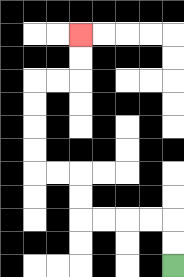{'start': '[7, 11]', 'end': '[3, 1]', 'path_directions': 'U,U,L,L,L,L,U,U,L,L,U,U,U,U,R,R,U,U', 'path_coordinates': '[[7, 11], [7, 10], [7, 9], [6, 9], [5, 9], [4, 9], [3, 9], [3, 8], [3, 7], [2, 7], [1, 7], [1, 6], [1, 5], [1, 4], [1, 3], [2, 3], [3, 3], [3, 2], [3, 1]]'}